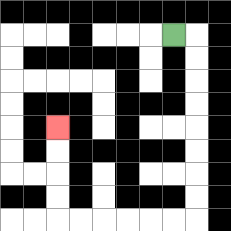{'start': '[7, 1]', 'end': '[2, 5]', 'path_directions': 'R,D,D,D,D,D,D,D,D,L,L,L,L,L,L,U,U,U,U', 'path_coordinates': '[[7, 1], [8, 1], [8, 2], [8, 3], [8, 4], [8, 5], [8, 6], [8, 7], [8, 8], [8, 9], [7, 9], [6, 9], [5, 9], [4, 9], [3, 9], [2, 9], [2, 8], [2, 7], [2, 6], [2, 5]]'}